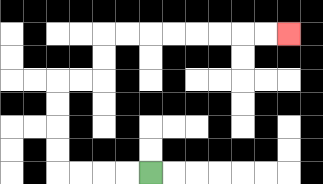{'start': '[6, 7]', 'end': '[12, 1]', 'path_directions': 'L,L,L,L,U,U,U,U,R,R,U,U,R,R,R,R,R,R,R,R', 'path_coordinates': '[[6, 7], [5, 7], [4, 7], [3, 7], [2, 7], [2, 6], [2, 5], [2, 4], [2, 3], [3, 3], [4, 3], [4, 2], [4, 1], [5, 1], [6, 1], [7, 1], [8, 1], [9, 1], [10, 1], [11, 1], [12, 1]]'}